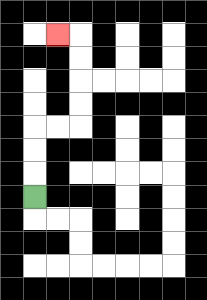{'start': '[1, 8]', 'end': '[2, 1]', 'path_directions': 'U,U,U,R,R,U,U,U,U,L', 'path_coordinates': '[[1, 8], [1, 7], [1, 6], [1, 5], [2, 5], [3, 5], [3, 4], [3, 3], [3, 2], [3, 1], [2, 1]]'}